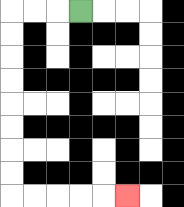{'start': '[3, 0]', 'end': '[5, 8]', 'path_directions': 'L,L,L,D,D,D,D,D,D,D,D,R,R,R,R,R', 'path_coordinates': '[[3, 0], [2, 0], [1, 0], [0, 0], [0, 1], [0, 2], [0, 3], [0, 4], [0, 5], [0, 6], [0, 7], [0, 8], [1, 8], [2, 8], [3, 8], [4, 8], [5, 8]]'}